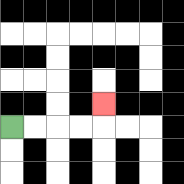{'start': '[0, 5]', 'end': '[4, 4]', 'path_directions': 'R,R,R,R,U', 'path_coordinates': '[[0, 5], [1, 5], [2, 5], [3, 5], [4, 5], [4, 4]]'}